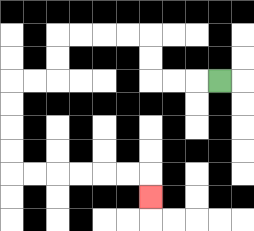{'start': '[9, 3]', 'end': '[6, 8]', 'path_directions': 'L,L,L,U,U,L,L,L,L,D,D,L,L,D,D,D,D,R,R,R,R,R,R,D', 'path_coordinates': '[[9, 3], [8, 3], [7, 3], [6, 3], [6, 2], [6, 1], [5, 1], [4, 1], [3, 1], [2, 1], [2, 2], [2, 3], [1, 3], [0, 3], [0, 4], [0, 5], [0, 6], [0, 7], [1, 7], [2, 7], [3, 7], [4, 7], [5, 7], [6, 7], [6, 8]]'}